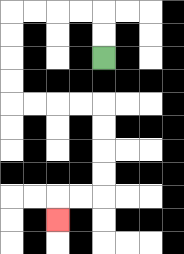{'start': '[4, 2]', 'end': '[2, 9]', 'path_directions': 'U,U,L,L,L,L,D,D,D,D,R,R,R,R,D,D,D,D,L,L,D', 'path_coordinates': '[[4, 2], [4, 1], [4, 0], [3, 0], [2, 0], [1, 0], [0, 0], [0, 1], [0, 2], [0, 3], [0, 4], [1, 4], [2, 4], [3, 4], [4, 4], [4, 5], [4, 6], [4, 7], [4, 8], [3, 8], [2, 8], [2, 9]]'}